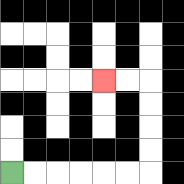{'start': '[0, 7]', 'end': '[4, 3]', 'path_directions': 'R,R,R,R,R,R,U,U,U,U,L,L', 'path_coordinates': '[[0, 7], [1, 7], [2, 7], [3, 7], [4, 7], [5, 7], [6, 7], [6, 6], [6, 5], [6, 4], [6, 3], [5, 3], [4, 3]]'}